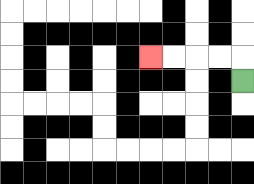{'start': '[10, 3]', 'end': '[6, 2]', 'path_directions': 'U,L,L,L,L', 'path_coordinates': '[[10, 3], [10, 2], [9, 2], [8, 2], [7, 2], [6, 2]]'}